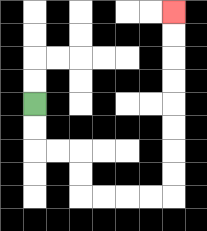{'start': '[1, 4]', 'end': '[7, 0]', 'path_directions': 'D,D,R,R,D,D,R,R,R,R,U,U,U,U,U,U,U,U', 'path_coordinates': '[[1, 4], [1, 5], [1, 6], [2, 6], [3, 6], [3, 7], [3, 8], [4, 8], [5, 8], [6, 8], [7, 8], [7, 7], [7, 6], [7, 5], [7, 4], [7, 3], [7, 2], [7, 1], [7, 0]]'}